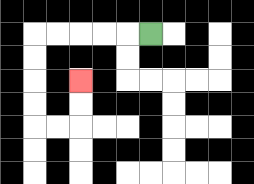{'start': '[6, 1]', 'end': '[3, 3]', 'path_directions': 'L,L,L,L,L,D,D,D,D,R,R,U,U', 'path_coordinates': '[[6, 1], [5, 1], [4, 1], [3, 1], [2, 1], [1, 1], [1, 2], [1, 3], [1, 4], [1, 5], [2, 5], [3, 5], [3, 4], [3, 3]]'}